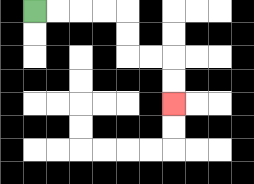{'start': '[1, 0]', 'end': '[7, 4]', 'path_directions': 'R,R,R,R,D,D,R,R,D,D', 'path_coordinates': '[[1, 0], [2, 0], [3, 0], [4, 0], [5, 0], [5, 1], [5, 2], [6, 2], [7, 2], [7, 3], [7, 4]]'}